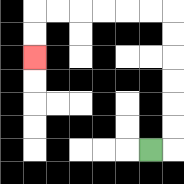{'start': '[6, 6]', 'end': '[1, 2]', 'path_directions': 'R,U,U,U,U,U,U,L,L,L,L,L,L,D,D', 'path_coordinates': '[[6, 6], [7, 6], [7, 5], [7, 4], [7, 3], [7, 2], [7, 1], [7, 0], [6, 0], [5, 0], [4, 0], [3, 0], [2, 0], [1, 0], [1, 1], [1, 2]]'}